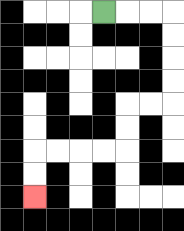{'start': '[4, 0]', 'end': '[1, 8]', 'path_directions': 'R,R,R,D,D,D,D,L,L,D,D,L,L,L,L,D,D', 'path_coordinates': '[[4, 0], [5, 0], [6, 0], [7, 0], [7, 1], [7, 2], [7, 3], [7, 4], [6, 4], [5, 4], [5, 5], [5, 6], [4, 6], [3, 6], [2, 6], [1, 6], [1, 7], [1, 8]]'}